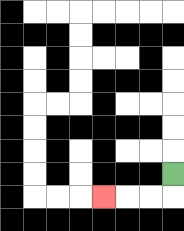{'start': '[7, 7]', 'end': '[4, 8]', 'path_directions': 'D,L,L,L', 'path_coordinates': '[[7, 7], [7, 8], [6, 8], [5, 8], [4, 8]]'}